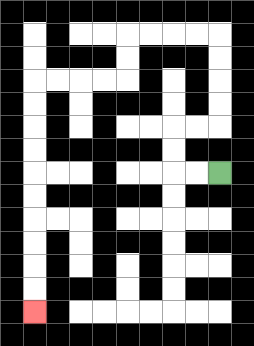{'start': '[9, 7]', 'end': '[1, 13]', 'path_directions': 'L,L,U,U,R,R,U,U,U,U,L,L,L,L,D,D,L,L,L,L,D,D,D,D,D,D,D,D,D,D', 'path_coordinates': '[[9, 7], [8, 7], [7, 7], [7, 6], [7, 5], [8, 5], [9, 5], [9, 4], [9, 3], [9, 2], [9, 1], [8, 1], [7, 1], [6, 1], [5, 1], [5, 2], [5, 3], [4, 3], [3, 3], [2, 3], [1, 3], [1, 4], [1, 5], [1, 6], [1, 7], [1, 8], [1, 9], [1, 10], [1, 11], [1, 12], [1, 13]]'}